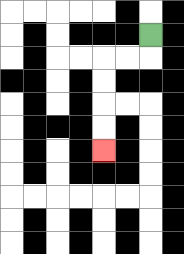{'start': '[6, 1]', 'end': '[4, 6]', 'path_directions': 'D,L,L,D,D,D,D', 'path_coordinates': '[[6, 1], [6, 2], [5, 2], [4, 2], [4, 3], [4, 4], [4, 5], [4, 6]]'}